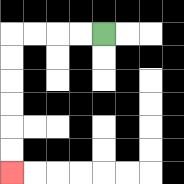{'start': '[4, 1]', 'end': '[0, 7]', 'path_directions': 'L,L,L,L,D,D,D,D,D,D', 'path_coordinates': '[[4, 1], [3, 1], [2, 1], [1, 1], [0, 1], [0, 2], [0, 3], [0, 4], [0, 5], [0, 6], [0, 7]]'}